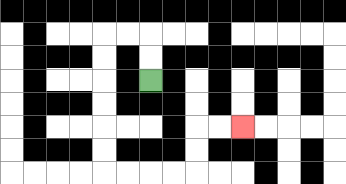{'start': '[6, 3]', 'end': '[10, 5]', 'path_directions': 'U,U,L,L,D,D,D,D,D,D,R,R,R,R,U,U,R,R', 'path_coordinates': '[[6, 3], [6, 2], [6, 1], [5, 1], [4, 1], [4, 2], [4, 3], [4, 4], [4, 5], [4, 6], [4, 7], [5, 7], [6, 7], [7, 7], [8, 7], [8, 6], [8, 5], [9, 5], [10, 5]]'}